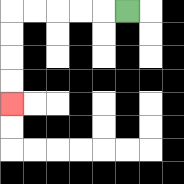{'start': '[5, 0]', 'end': '[0, 4]', 'path_directions': 'L,L,L,L,L,D,D,D,D', 'path_coordinates': '[[5, 0], [4, 0], [3, 0], [2, 0], [1, 0], [0, 0], [0, 1], [0, 2], [0, 3], [0, 4]]'}